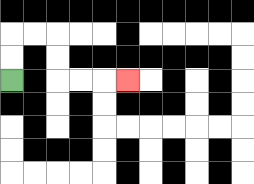{'start': '[0, 3]', 'end': '[5, 3]', 'path_directions': 'U,U,R,R,D,D,R,R,R', 'path_coordinates': '[[0, 3], [0, 2], [0, 1], [1, 1], [2, 1], [2, 2], [2, 3], [3, 3], [4, 3], [5, 3]]'}